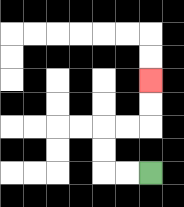{'start': '[6, 7]', 'end': '[6, 3]', 'path_directions': 'L,L,U,U,R,R,U,U', 'path_coordinates': '[[6, 7], [5, 7], [4, 7], [4, 6], [4, 5], [5, 5], [6, 5], [6, 4], [6, 3]]'}